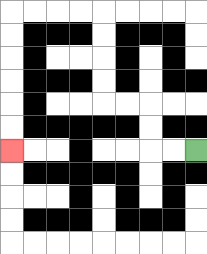{'start': '[8, 6]', 'end': '[0, 6]', 'path_directions': 'L,L,U,U,L,L,U,U,U,U,L,L,L,L,D,D,D,D,D,D', 'path_coordinates': '[[8, 6], [7, 6], [6, 6], [6, 5], [6, 4], [5, 4], [4, 4], [4, 3], [4, 2], [4, 1], [4, 0], [3, 0], [2, 0], [1, 0], [0, 0], [0, 1], [0, 2], [0, 3], [0, 4], [0, 5], [0, 6]]'}